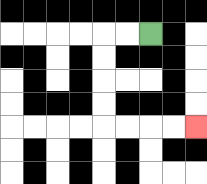{'start': '[6, 1]', 'end': '[8, 5]', 'path_directions': 'L,L,D,D,D,D,R,R,R,R', 'path_coordinates': '[[6, 1], [5, 1], [4, 1], [4, 2], [4, 3], [4, 4], [4, 5], [5, 5], [6, 5], [7, 5], [8, 5]]'}